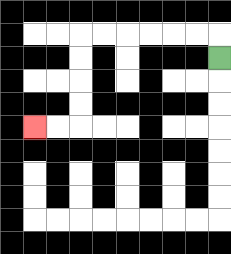{'start': '[9, 2]', 'end': '[1, 5]', 'path_directions': 'U,L,L,L,L,L,L,D,D,D,D,L,L', 'path_coordinates': '[[9, 2], [9, 1], [8, 1], [7, 1], [6, 1], [5, 1], [4, 1], [3, 1], [3, 2], [3, 3], [3, 4], [3, 5], [2, 5], [1, 5]]'}